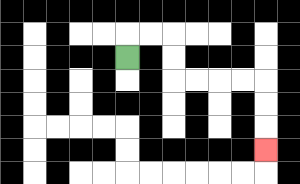{'start': '[5, 2]', 'end': '[11, 6]', 'path_directions': 'U,R,R,D,D,R,R,R,R,D,D,D', 'path_coordinates': '[[5, 2], [5, 1], [6, 1], [7, 1], [7, 2], [7, 3], [8, 3], [9, 3], [10, 3], [11, 3], [11, 4], [11, 5], [11, 6]]'}